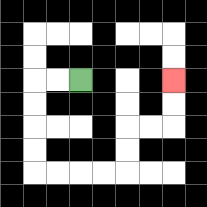{'start': '[3, 3]', 'end': '[7, 3]', 'path_directions': 'L,L,D,D,D,D,R,R,R,R,U,U,R,R,U,U', 'path_coordinates': '[[3, 3], [2, 3], [1, 3], [1, 4], [1, 5], [1, 6], [1, 7], [2, 7], [3, 7], [4, 7], [5, 7], [5, 6], [5, 5], [6, 5], [7, 5], [7, 4], [7, 3]]'}